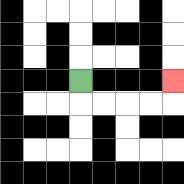{'start': '[3, 3]', 'end': '[7, 3]', 'path_directions': 'D,R,R,R,R,U', 'path_coordinates': '[[3, 3], [3, 4], [4, 4], [5, 4], [6, 4], [7, 4], [7, 3]]'}